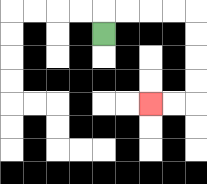{'start': '[4, 1]', 'end': '[6, 4]', 'path_directions': 'U,R,R,R,R,D,D,D,D,L,L', 'path_coordinates': '[[4, 1], [4, 0], [5, 0], [6, 0], [7, 0], [8, 0], [8, 1], [8, 2], [8, 3], [8, 4], [7, 4], [6, 4]]'}